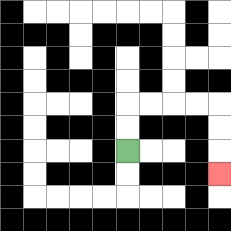{'start': '[5, 6]', 'end': '[9, 7]', 'path_directions': 'U,U,R,R,R,R,D,D,D', 'path_coordinates': '[[5, 6], [5, 5], [5, 4], [6, 4], [7, 4], [8, 4], [9, 4], [9, 5], [9, 6], [9, 7]]'}